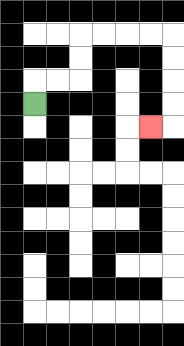{'start': '[1, 4]', 'end': '[6, 5]', 'path_directions': 'U,R,R,U,U,R,R,R,R,D,D,D,D,L', 'path_coordinates': '[[1, 4], [1, 3], [2, 3], [3, 3], [3, 2], [3, 1], [4, 1], [5, 1], [6, 1], [7, 1], [7, 2], [7, 3], [7, 4], [7, 5], [6, 5]]'}